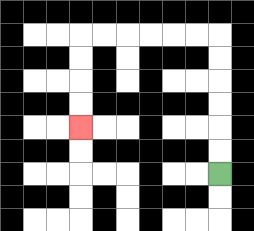{'start': '[9, 7]', 'end': '[3, 5]', 'path_directions': 'U,U,U,U,U,U,L,L,L,L,L,L,D,D,D,D', 'path_coordinates': '[[9, 7], [9, 6], [9, 5], [9, 4], [9, 3], [9, 2], [9, 1], [8, 1], [7, 1], [6, 1], [5, 1], [4, 1], [3, 1], [3, 2], [3, 3], [3, 4], [3, 5]]'}